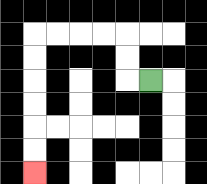{'start': '[6, 3]', 'end': '[1, 7]', 'path_directions': 'L,U,U,L,L,L,L,D,D,D,D,D,D', 'path_coordinates': '[[6, 3], [5, 3], [5, 2], [5, 1], [4, 1], [3, 1], [2, 1], [1, 1], [1, 2], [1, 3], [1, 4], [1, 5], [1, 6], [1, 7]]'}